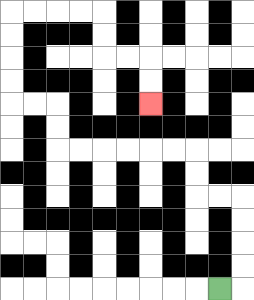{'start': '[9, 12]', 'end': '[6, 4]', 'path_directions': 'R,U,U,U,U,L,L,U,U,L,L,L,L,L,L,U,U,L,L,U,U,U,U,R,R,R,R,D,D,R,R,D,D', 'path_coordinates': '[[9, 12], [10, 12], [10, 11], [10, 10], [10, 9], [10, 8], [9, 8], [8, 8], [8, 7], [8, 6], [7, 6], [6, 6], [5, 6], [4, 6], [3, 6], [2, 6], [2, 5], [2, 4], [1, 4], [0, 4], [0, 3], [0, 2], [0, 1], [0, 0], [1, 0], [2, 0], [3, 0], [4, 0], [4, 1], [4, 2], [5, 2], [6, 2], [6, 3], [6, 4]]'}